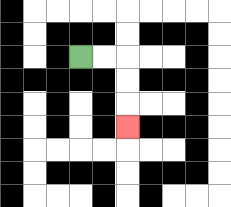{'start': '[3, 2]', 'end': '[5, 5]', 'path_directions': 'R,R,D,D,D', 'path_coordinates': '[[3, 2], [4, 2], [5, 2], [5, 3], [5, 4], [5, 5]]'}